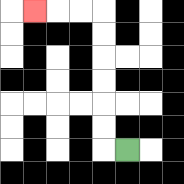{'start': '[5, 6]', 'end': '[1, 0]', 'path_directions': 'L,U,U,U,U,U,U,L,L,L', 'path_coordinates': '[[5, 6], [4, 6], [4, 5], [4, 4], [4, 3], [4, 2], [4, 1], [4, 0], [3, 0], [2, 0], [1, 0]]'}